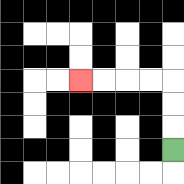{'start': '[7, 6]', 'end': '[3, 3]', 'path_directions': 'U,U,U,L,L,L,L', 'path_coordinates': '[[7, 6], [7, 5], [7, 4], [7, 3], [6, 3], [5, 3], [4, 3], [3, 3]]'}